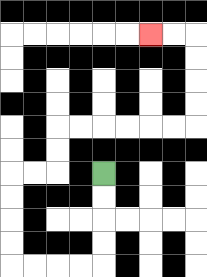{'start': '[4, 7]', 'end': '[6, 1]', 'path_directions': 'D,D,D,D,L,L,L,L,U,U,U,U,R,R,U,U,R,R,R,R,R,R,U,U,U,U,L,L', 'path_coordinates': '[[4, 7], [4, 8], [4, 9], [4, 10], [4, 11], [3, 11], [2, 11], [1, 11], [0, 11], [0, 10], [0, 9], [0, 8], [0, 7], [1, 7], [2, 7], [2, 6], [2, 5], [3, 5], [4, 5], [5, 5], [6, 5], [7, 5], [8, 5], [8, 4], [8, 3], [8, 2], [8, 1], [7, 1], [6, 1]]'}